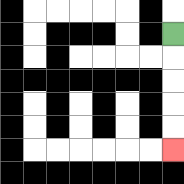{'start': '[7, 1]', 'end': '[7, 6]', 'path_directions': 'D,D,D,D,D', 'path_coordinates': '[[7, 1], [7, 2], [7, 3], [7, 4], [7, 5], [7, 6]]'}